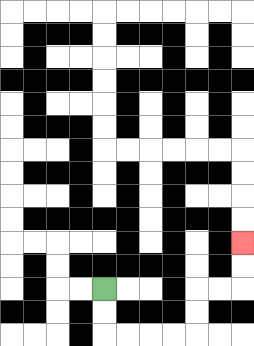{'start': '[4, 12]', 'end': '[10, 10]', 'path_directions': 'D,D,R,R,R,R,U,U,R,R,U,U', 'path_coordinates': '[[4, 12], [4, 13], [4, 14], [5, 14], [6, 14], [7, 14], [8, 14], [8, 13], [8, 12], [9, 12], [10, 12], [10, 11], [10, 10]]'}